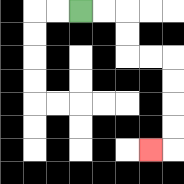{'start': '[3, 0]', 'end': '[6, 6]', 'path_directions': 'R,R,D,D,R,R,D,D,D,D,L', 'path_coordinates': '[[3, 0], [4, 0], [5, 0], [5, 1], [5, 2], [6, 2], [7, 2], [7, 3], [7, 4], [7, 5], [7, 6], [6, 6]]'}